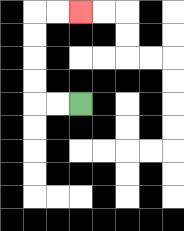{'start': '[3, 4]', 'end': '[3, 0]', 'path_directions': 'L,L,U,U,U,U,R,R', 'path_coordinates': '[[3, 4], [2, 4], [1, 4], [1, 3], [1, 2], [1, 1], [1, 0], [2, 0], [3, 0]]'}